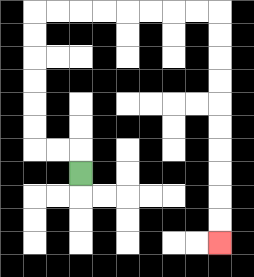{'start': '[3, 7]', 'end': '[9, 10]', 'path_directions': 'U,L,L,U,U,U,U,U,U,R,R,R,R,R,R,R,R,D,D,D,D,D,D,D,D,D,D', 'path_coordinates': '[[3, 7], [3, 6], [2, 6], [1, 6], [1, 5], [1, 4], [1, 3], [1, 2], [1, 1], [1, 0], [2, 0], [3, 0], [4, 0], [5, 0], [6, 0], [7, 0], [8, 0], [9, 0], [9, 1], [9, 2], [9, 3], [9, 4], [9, 5], [9, 6], [9, 7], [9, 8], [9, 9], [9, 10]]'}